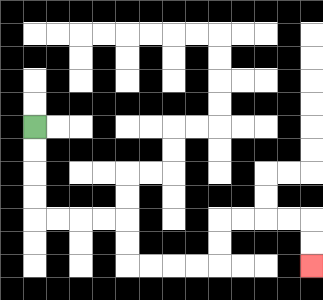{'start': '[1, 5]', 'end': '[13, 11]', 'path_directions': 'D,D,D,D,R,R,R,R,D,D,R,R,R,R,U,U,R,R,R,R,D,D', 'path_coordinates': '[[1, 5], [1, 6], [1, 7], [1, 8], [1, 9], [2, 9], [3, 9], [4, 9], [5, 9], [5, 10], [5, 11], [6, 11], [7, 11], [8, 11], [9, 11], [9, 10], [9, 9], [10, 9], [11, 9], [12, 9], [13, 9], [13, 10], [13, 11]]'}